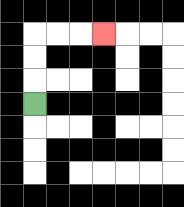{'start': '[1, 4]', 'end': '[4, 1]', 'path_directions': 'U,U,U,R,R,R', 'path_coordinates': '[[1, 4], [1, 3], [1, 2], [1, 1], [2, 1], [3, 1], [4, 1]]'}